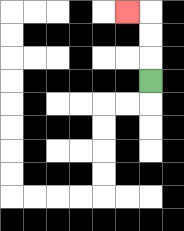{'start': '[6, 3]', 'end': '[5, 0]', 'path_directions': 'U,U,U,L', 'path_coordinates': '[[6, 3], [6, 2], [6, 1], [6, 0], [5, 0]]'}